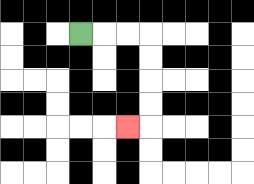{'start': '[3, 1]', 'end': '[5, 5]', 'path_directions': 'R,R,R,D,D,D,D,L', 'path_coordinates': '[[3, 1], [4, 1], [5, 1], [6, 1], [6, 2], [6, 3], [6, 4], [6, 5], [5, 5]]'}